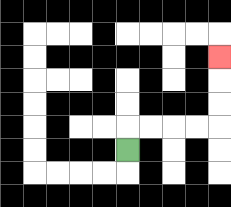{'start': '[5, 6]', 'end': '[9, 2]', 'path_directions': 'U,R,R,R,R,U,U,U', 'path_coordinates': '[[5, 6], [5, 5], [6, 5], [7, 5], [8, 5], [9, 5], [9, 4], [9, 3], [9, 2]]'}